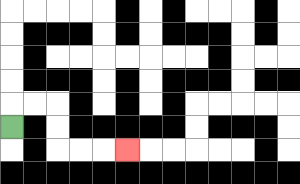{'start': '[0, 5]', 'end': '[5, 6]', 'path_directions': 'U,R,R,D,D,R,R,R', 'path_coordinates': '[[0, 5], [0, 4], [1, 4], [2, 4], [2, 5], [2, 6], [3, 6], [4, 6], [5, 6]]'}